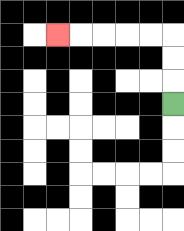{'start': '[7, 4]', 'end': '[2, 1]', 'path_directions': 'U,U,U,L,L,L,L,L', 'path_coordinates': '[[7, 4], [7, 3], [7, 2], [7, 1], [6, 1], [5, 1], [4, 1], [3, 1], [2, 1]]'}